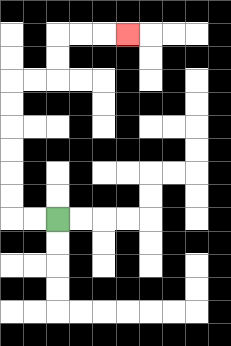{'start': '[2, 9]', 'end': '[5, 1]', 'path_directions': 'L,L,U,U,U,U,U,U,R,R,U,U,R,R,R', 'path_coordinates': '[[2, 9], [1, 9], [0, 9], [0, 8], [0, 7], [0, 6], [0, 5], [0, 4], [0, 3], [1, 3], [2, 3], [2, 2], [2, 1], [3, 1], [4, 1], [5, 1]]'}